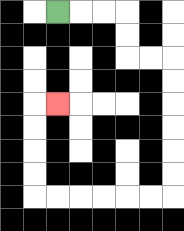{'start': '[2, 0]', 'end': '[2, 4]', 'path_directions': 'R,R,R,D,D,R,R,D,D,D,D,D,D,L,L,L,L,L,L,U,U,U,U,R', 'path_coordinates': '[[2, 0], [3, 0], [4, 0], [5, 0], [5, 1], [5, 2], [6, 2], [7, 2], [7, 3], [7, 4], [7, 5], [7, 6], [7, 7], [7, 8], [6, 8], [5, 8], [4, 8], [3, 8], [2, 8], [1, 8], [1, 7], [1, 6], [1, 5], [1, 4], [2, 4]]'}